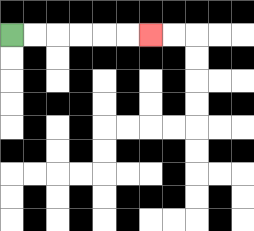{'start': '[0, 1]', 'end': '[6, 1]', 'path_directions': 'R,R,R,R,R,R', 'path_coordinates': '[[0, 1], [1, 1], [2, 1], [3, 1], [4, 1], [5, 1], [6, 1]]'}